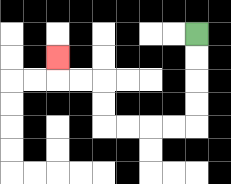{'start': '[8, 1]', 'end': '[2, 2]', 'path_directions': 'D,D,D,D,L,L,L,L,U,U,L,L,U', 'path_coordinates': '[[8, 1], [8, 2], [8, 3], [8, 4], [8, 5], [7, 5], [6, 5], [5, 5], [4, 5], [4, 4], [4, 3], [3, 3], [2, 3], [2, 2]]'}